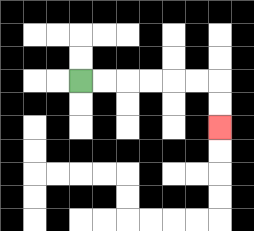{'start': '[3, 3]', 'end': '[9, 5]', 'path_directions': 'R,R,R,R,R,R,D,D', 'path_coordinates': '[[3, 3], [4, 3], [5, 3], [6, 3], [7, 3], [8, 3], [9, 3], [9, 4], [9, 5]]'}